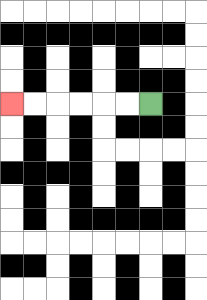{'start': '[6, 4]', 'end': '[0, 4]', 'path_directions': 'L,L,L,L,L,L', 'path_coordinates': '[[6, 4], [5, 4], [4, 4], [3, 4], [2, 4], [1, 4], [0, 4]]'}